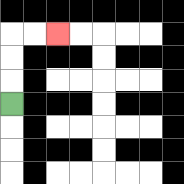{'start': '[0, 4]', 'end': '[2, 1]', 'path_directions': 'U,U,U,R,R', 'path_coordinates': '[[0, 4], [0, 3], [0, 2], [0, 1], [1, 1], [2, 1]]'}